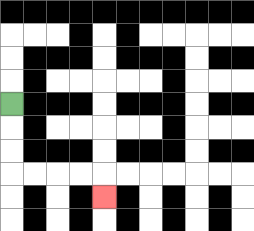{'start': '[0, 4]', 'end': '[4, 8]', 'path_directions': 'D,D,D,R,R,R,R,D', 'path_coordinates': '[[0, 4], [0, 5], [0, 6], [0, 7], [1, 7], [2, 7], [3, 7], [4, 7], [4, 8]]'}